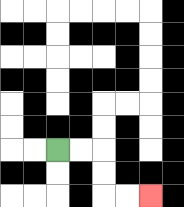{'start': '[2, 6]', 'end': '[6, 8]', 'path_directions': 'R,R,D,D,R,R', 'path_coordinates': '[[2, 6], [3, 6], [4, 6], [4, 7], [4, 8], [5, 8], [6, 8]]'}